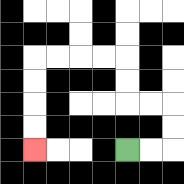{'start': '[5, 6]', 'end': '[1, 6]', 'path_directions': 'R,R,U,U,L,L,U,U,L,L,L,L,D,D,D,D', 'path_coordinates': '[[5, 6], [6, 6], [7, 6], [7, 5], [7, 4], [6, 4], [5, 4], [5, 3], [5, 2], [4, 2], [3, 2], [2, 2], [1, 2], [1, 3], [1, 4], [1, 5], [1, 6]]'}